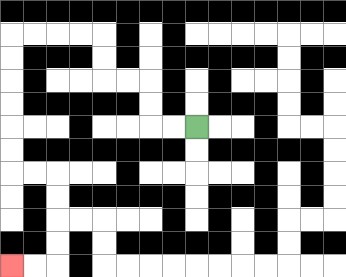{'start': '[8, 5]', 'end': '[0, 11]', 'path_directions': 'L,L,U,U,L,L,U,U,L,L,L,L,D,D,D,D,D,D,R,R,D,D,D,D,L,L', 'path_coordinates': '[[8, 5], [7, 5], [6, 5], [6, 4], [6, 3], [5, 3], [4, 3], [4, 2], [4, 1], [3, 1], [2, 1], [1, 1], [0, 1], [0, 2], [0, 3], [0, 4], [0, 5], [0, 6], [0, 7], [1, 7], [2, 7], [2, 8], [2, 9], [2, 10], [2, 11], [1, 11], [0, 11]]'}